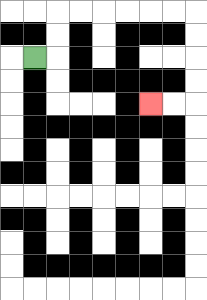{'start': '[1, 2]', 'end': '[6, 4]', 'path_directions': 'R,U,U,R,R,R,R,R,R,D,D,D,D,L,L', 'path_coordinates': '[[1, 2], [2, 2], [2, 1], [2, 0], [3, 0], [4, 0], [5, 0], [6, 0], [7, 0], [8, 0], [8, 1], [8, 2], [8, 3], [8, 4], [7, 4], [6, 4]]'}